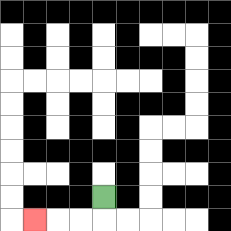{'start': '[4, 8]', 'end': '[1, 9]', 'path_directions': 'D,L,L,L', 'path_coordinates': '[[4, 8], [4, 9], [3, 9], [2, 9], [1, 9]]'}